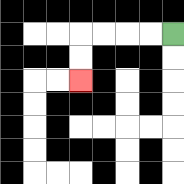{'start': '[7, 1]', 'end': '[3, 3]', 'path_directions': 'L,L,L,L,D,D', 'path_coordinates': '[[7, 1], [6, 1], [5, 1], [4, 1], [3, 1], [3, 2], [3, 3]]'}